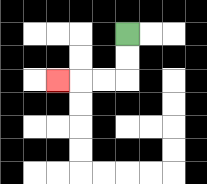{'start': '[5, 1]', 'end': '[2, 3]', 'path_directions': 'D,D,L,L,L', 'path_coordinates': '[[5, 1], [5, 2], [5, 3], [4, 3], [3, 3], [2, 3]]'}